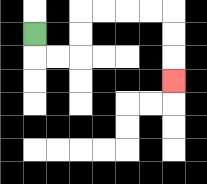{'start': '[1, 1]', 'end': '[7, 3]', 'path_directions': 'D,R,R,U,U,R,R,R,R,D,D,D', 'path_coordinates': '[[1, 1], [1, 2], [2, 2], [3, 2], [3, 1], [3, 0], [4, 0], [5, 0], [6, 0], [7, 0], [7, 1], [7, 2], [7, 3]]'}